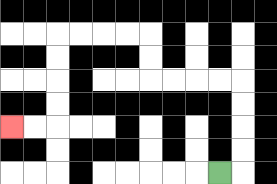{'start': '[9, 7]', 'end': '[0, 5]', 'path_directions': 'R,U,U,U,U,L,L,L,L,U,U,L,L,L,L,D,D,D,D,L,L', 'path_coordinates': '[[9, 7], [10, 7], [10, 6], [10, 5], [10, 4], [10, 3], [9, 3], [8, 3], [7, 3], [6, 3], [6, 2], [6, 1], [5, 1], [4, 1], [3, 1], [2, 1], [2, 2], [2, 3], [2, 4], [2, 5], [1, 5], [0, 5]]'}